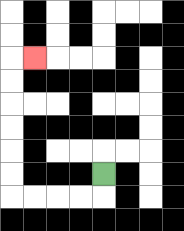{'start': '[4, 7]', 'end': '[1, 2]', 'path_directions': 'D,L,L,L,L,U,U,U,U,U,U,R', 'path_coordinates': '[[4, 7], [4, 8], [3, 8], [2, 8], [1, 8], [0, 8], [0, 7], [0, 6], [0, 5], [0, 4], [0, 3], [0, 2], [1, 2]]'}